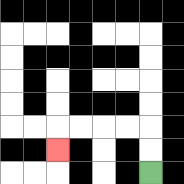{'start': '[6, 7]', 'end': '[2, 6]', 'path_directions': 'U,U,L,L,L,L,D', 'path_coordinates': '[[6, 7], [6, 6], [6, 5], [5, 5], [4, 5], [3, 5], [2, 5], [2, 6]]'}